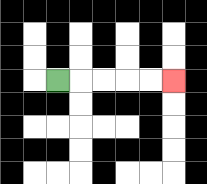{'start': '[2, 3]', 'end': '[7, 3]', 'path_directions': 'R,R,R,R,R', 'path_coordinates': '[[2, 3], [3, 3], [4, 3], [5, 3], [6, 3], [7, 3]]'}